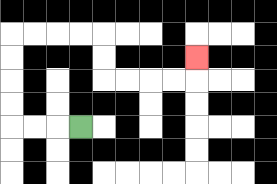{'start': '[3, 5]', 'end': '[8, 2]', 'path_directions': 'L,L,L,U,U,U,U,R,R,R,R,D,D,R,R,R,R,U', 'path_coordinates': '[[3, 5], [2, 5], [1, 5], [0, 5], [0, 4], [0, 3], [0, 2], [0, 1], [1, 1], [2, 1], [3, 1], [4, 1], [4, 2], [4, 3], [5, 3], [6, 3], [7, 3], [8, 3], [8, 2]]'}